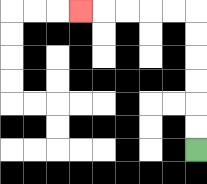{'start': '[8, 6]', 'end': '[3, 0]', 'path_directions': 'U,U,U,U,U,U,L,L,L,L,L', 'path_coordinates': '[[8, 6], [8, 5], [8, 4], [8, 3], [8, 2], [8, 1], [8, 0], [7, 0], [6, 0], [5, 0], [4, 0], [3, 0]]'}